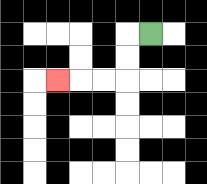{'start': '[6, 1]', 'end': '[2, 3]', 'path_directions': 'L,D,D,L,L,L', 'path_coordinates': '[[6, 1], [5, 1], [5, 2], [5, 3], [4, 3], [3, 3], [2, 3]]'}